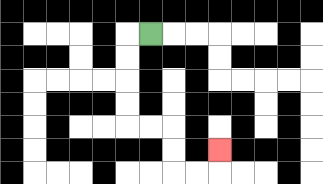{'start': '[6, 1]', 'end': '[9, 6]', 'path_directions': 'L,D,D,D,D,R,R,D,D,R,R,U', 'path_coordinates': '[[6, 1], [5, 1], [5, 2], [5, 3], [5, 4], [5, 5], [6, 5], [7, 5], [7, 6], [7, 7], [8, 7], [9, 7], [9, 6]]'}